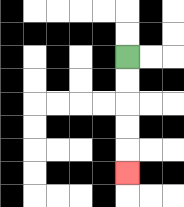{'start': '[5, 2]', 'end': '[5, 7]', 'path_directions': 'D,D,D,D,D', 'path_coordinates': '[[5, 2], [5, 3], [5, 4], [5, 5], [5, 6], [5, 7]]'}